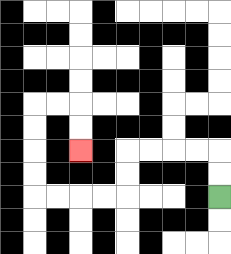{'start': '[9, 8]', 'end': '[3, 6]', 'path_directions': 'U,U,L,L,L,L,D,D,L,L,L,L,U,U,U,U,R,R,D,D', 'path_coordinates': '[[9, 8], [9, 7], [9, 6], [8, 6], [7, 6], [6, 6], [5, 6], [5, 7], [5, 8], [4, 8], [3, 8], [2, 8], [1, 8], [1, 7], [1, 6], [1, 5], [1, 4], [2, 4], [3, 4], [3, 5], [3, 6]]'}